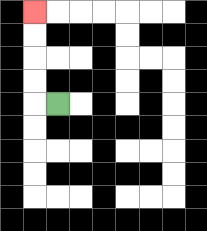{'start': '[2, 4]', 'end': '[1, 0]', 'path_directions': 'L,U,U,U,U', 'path_coordinates': '[[2, 4], [1, 4], [1, 3], [1, 2], [1, 1], [1, 0]]'}